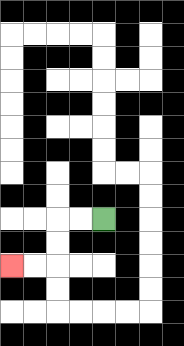{'start': '[4, 9]', 'end': '[0, 11]', 'path_directions': 'L,L,D,D,L,L', 'path_coordinates': '[[4, 9], [3, 9], [2, 9], [2, 10], [2, 11], [1, 11], [0, 11]]'}